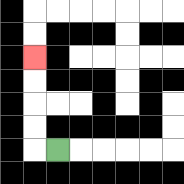{'start': '[2, 6]', 'end': '[1, 2]', 'path_directions': 'L,U,U,U,U', 'path_coordinates': '[[2, 6], [1, 6], [1, 5], [1, 4], [1, 3], [1, 2]]'}